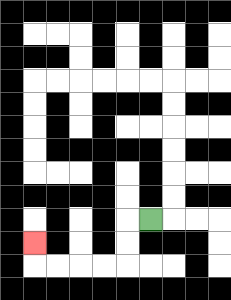{'start': '[6, 9]', 'end': '[1, 10]', 'path_directions': 'L,D,D,L,L,L,L,U', 'path_coordinates': '[[6, 9], [5, 9], [5, 10], [5, 11], [4, 11], [3, 11], [2, 11], [1, 11], [1, 10]]'}